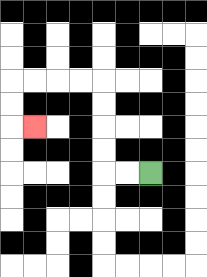{'start': '[6, 7]', 'end': '[1, 5]', 'path_directions': 'L,L,U,U,U,U,L,L,L,L,D,D,R', 'path_coordinates': '[[6, 7], [5, 7], [4, 7], [4, 6], [4, 5], [4, 4], [4, 3], [3, 3], [2, 3], [1, 3], [0, 3], [0, 4], [0, 5], [1, 5]]'}